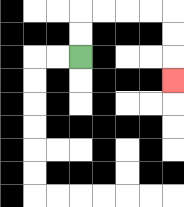{'start': '[3, 2]', 'end': '[7, 3]', 'path_directions': 'U,U,R,R,R,R,D,D,D', 'path_coordinates': '[[3, 2], [3, 1], [3, 0], [4, 0], [5, 0], [6, 0], [7, 0], [7, 1], [7, 2], [7, 3]]'}